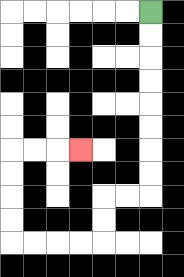{'start': '[6, 0]', 'end': '[3, 6]', 'path_directions': 'D,D,D,D,D,D,D,D,L,L,D,D,L,L,L,L,U,U,U,U,R,R,R', 'path_coordinates': '[[6, 0], [6, 1], [6, 2], [6, 3], [6, 4], [6, 5], [6, 6], [6, 7], [6, 8], [5, 8], [4, 8], [4, 9], [4, 10], [3, 10], [2, 10], [1, 10], [0, 10], [0, 9], [0, 8], [0, 7], [0, 6], [1, 6], [2, 6], [3, 6]]'}